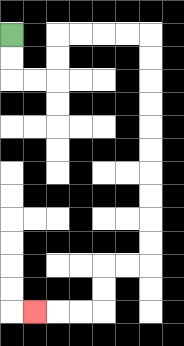{'start': '[0, 1]', 'end': '[1, 13]', 'path_directions': 'D,D,R,R,U,U,R,R,R,R,D,D,D,D,D,D,D,D,D,D,L,L,D,D,L,L,L', 'path_coordinates': '[[0, 1], [0, 2], [0, 3], [1, 3], [2, 3], [2, 2], [2, 1], [3, 1], [4, 1], [5, 1], [6, 1], [6, 2], [6, 3], [6, 4], [6, 5], [6, 6], [6, 7], [6, 8], [6, 9], [6, 10], [6, 11], [5, 11], [4, 11], [4, 12], [4, 13], [3, 13], [2, 13], [1, 13]]'}